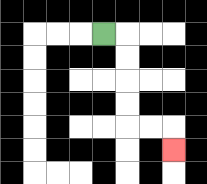{'start': '[4, 1]', 'end': '[7, 6]', 'path_directions': 'R,D,D,D,D,R,R,D', 'path_coordinates': '[[4, 1], [5, 1], [5, 2], [5, 3], [5, 4], [5, 5], [6, 5], [7, 5], [7, 6]]'}